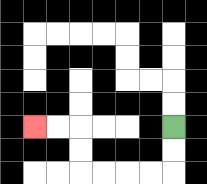{'start': '[7, 5]', 'end': '[1, 5]', 'path_directions': 'D,D,L,L,L,L,U,U,L,L', 'path_coordinates': '[[7, 5], [7, 6], [7, 7], [6, 7], [5, 7], [4, 7], [3, 7], [3, 6], [3, 5], [2, 5], [1, 5]]'}